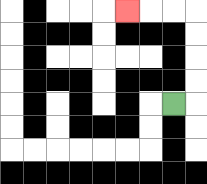{'start': '[7, 4]', 'end': '[5, 0]', 'path_directions': 'R,U,U,U,U,L,L,L', 'path_coordinates': '[[7, 4], [8, 4], [8, 3], [8, 2], [8, 1], [8, 0], [7, 0], [6, 0], [5, 0]]'}